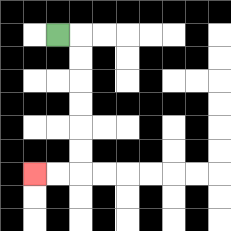{'start': '[2, 1]', 'end': '[1, 7]', 'path_directions': 'R,D,D,D,D,D,D,L,L', 'path_coordinates': '[[2, 1], [3, 1], [3, 2], [3, 3], [3, 4], [3, 5], [3, 6], [3, 7], [2, 7], [1, 7]]'}